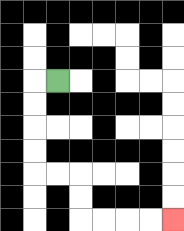{'start': '[2, 3]', 'end': '[7, 9]', 'path_directions': 'L,D,D,D,D,R,R,D,D,R,R,R,R', 'path_coordinates': '[[2, 3], [1, 3], [1, 4], [1, 5], [1, 6], [1, 7], [2, 7], [3, 7], [3, 8], [3, 9], [4, 9], [5, 9], [6, 9], [7, 9]]'}